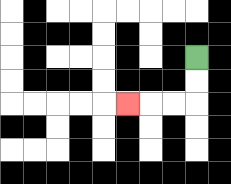{'start': '[8, 2]', 'end': '[5, 4]', 'path_directions': 'D,D,L,L,L', 'path_coordinates': '[[8, 2], [8, 3], [8, 4], [7, 4], [6, 4], [5, 4]]'}